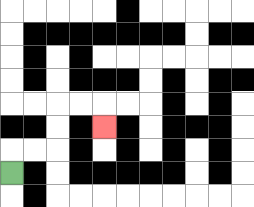{'start': '[0, 7]', 'end': '[4, 5]', 'path_directions': 'U,R,R,U,U,R,R,D', 'path_coordinates': '[[0, 7], [0, 6], [1, 6], [2, 6], [2, 5], [2, 4], [3, 4], [4, 4], [4, 5]]'}